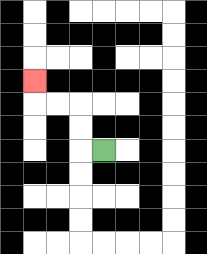{'start': '[4, 6]', 'end': '[1, 3]', 'path_directions': 'L,U,U,L,L,U', 'path_coordinates': '[[4, 6], [3, 6], [3, 5], [3, 4], [2, 4], [1, 4], [1, 3]]'}